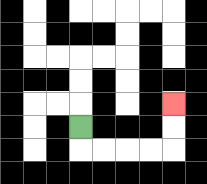{'start': '[3, 5]', 'end': '[7, 4]', 'path_directions': 'D,R,R,R,R,U,U', 'path_coordinates': '[[3, 5], [3, 6], [4, 6], [5, 6], [6, 6], [7, 6], [7, 5], [7, 4]]'}